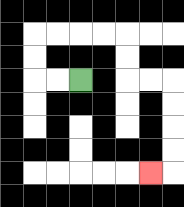{'start': '[3, 3]', 'end': '[6, 7]', 'path_directions': 'L,L,U,U,R,R,R,R,D,D,R,R,D,D,D,D,L', 'path_coordinates': '[[3, 3], [2, 3], [1, 3], [1, 2], [1, 1], [2, 1], [3, 1], [4, 1], [5, 1], [5, 2], [5, 3], [6, 3], [7, 3], [7, 4], [7, 5], [7, 6], [7, 7], [6, 7]]'}